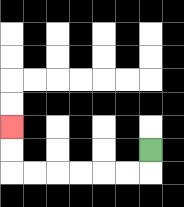{'start': '[6, 6]', 'end': '[0, 5]', 'path_directions': 'D,L,L,L,L,L,L,U,U', 'path_coordinates': '[[6, 6], [6, 7], [5, 7], [4, 7], [3, 7], [2, 7], [1, 7], [0, 7], [0, 6], [0, 5]]'}